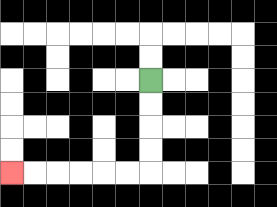{'start': '[6, 3]', 'end': '[0, 7]', 'path_directions': 'D,D,D,D,L,L,L,L,L,L', 'path_coordinates': '[[6, 3], [6, 4], [6, 5], [6, 6], [6, 7], [5, 7], [4, 7], [3, 7], [2, 7], [1, 7], [0, 7]]'}